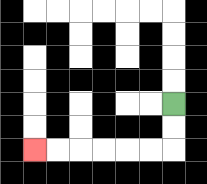{'start': '[7, 4]', 'end': '[1, 6]', 'path_directions': 'D,D,L,L,L,L,L,L', 'path_coordinates': '[[7, 4], [7, 5], [7, 6], [6, 6], [5, 6], [4, 6], [3, 6], [2, 6], [1, 6]]'}